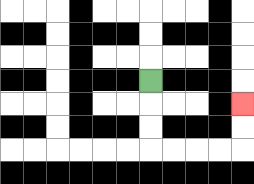{'start': '[6, 3]', 'end': '[10, 4]', 'path_directions': 'D,D,D,R,R,R,R,U,U', 'path_coordinates': '[[6, 3], [6, 4], [6, 5], [6, 6], [7, 6], [8, 6], [9, 6], [10, 6], [10, 5], [10, 4]]'}